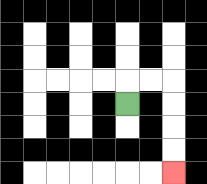{'start': '[5, 4]', 'end': '[7, 7]', 'path_directions': 'U,R,R,D,D,D,D', 'path_coordinates': '[[5, 4], [5, 3], [6, 3], [7, 3], [7, 4], [7, 5], [7, 6], [7, 7]]'}